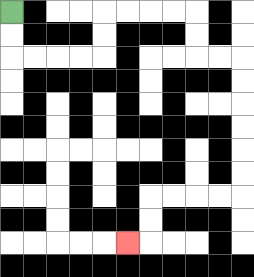{'start': '[0, 0]', 'end': '[5, 10]', 'path_directions': 'D,D,R,R,R,R,U,U,R,R,R,R,D,D,R,R,D,D,D,D,D,D,L,L,L,L,D,D,L', 'path_coordinates': '[[0, 0], [0, 1], [0, 2], [1, 2], [2, 2], [3, 2], [4, 2], [4, 1], [4, 0], [5, 0], [6, 0], [7, 0], [8, 0], [8, 1], [8, 2], [9, 2], [10, 2], [10, 3], [10, 4], [10, 5], [10, 6], [10, 7], [10, 8], [9, 8], [8, 8], [7, 8], [6, 8], [6, 9], [6, 10], [5, 10]]'}